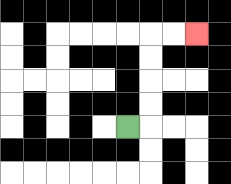{'start': '[5, 5]', 'end': '[8, 1]', 'path_directions': 'R,U,U,U,U,R,R', 'path_coordinates': '[[5, 5], [6, 5], [6, 4], [6, 3], [6, 2], [6, 1], [7, 1], [8, 1]]'}